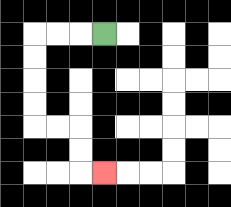{'start': '[4, 1]', 'end': '[4, 7]', 'path_directions': 'L,L,L,D,D,D,D,R,R,D,D,R', 'path_coordinates': '[[4, 1], [3, 1], [2, 1], [1, 1], [1, 2], [1, 3], [1, 4], [1, 5], [2, 5], [3, 5], [3, 6], [3, 7], [4, 7]]'}